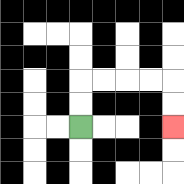{'start': '[3, 5]', 'end': '[7, 5]', 'path_directions': 'U,U,R,R,R,R,D,D', 'path_coordinates': '[[3, 5], [3, 4], [3, 3], [4, 3], [5, 3], [6, 3], [7, 3], [7, 4], [7, 5]]'}